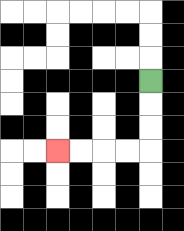{'start': '[6, 3]', 'end': '[2, 6]', 'path_directions': 'D,D,D,L,L,L,L', 'path_coordinates': '[[6, 3], [6, 4], [6, 5], [6, 6], [5, 6], [4, 6], [3, 6], [2, 6]]'}